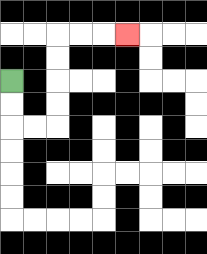{'start': '[0, 3]', 'end': '[5, 1]', 'path_directions': 'D,D,R,R,U,U,U,U,R,R,R', 'path_coordinates': '[[0, 3], [0, 4], [0, 5], [1, 5], [2, 5], [2, 4], [2, 3], [2, 2], [2, 1], [3, 1], [4, 1], [5, 1]]'}